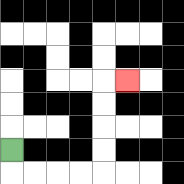{'start': '[0, 6]', 'end': '[5, 3]', 'path_directions': 'D,R,R,R,R,U,U,U,U,R', 'path_coordinates': '[[0, 6], [0, 7], [1, 7], [2, 7], [3, 7], [4, 7], [4, 6], [4, 5], [4, 4], [4, 3], [5, 3]]'}